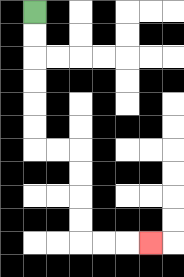{'start': '[1, 0]', 'end': '[6, 10]', 'path_directions': 'D,D,D,D,D,D,R,R,D,D,D,D,R,R,R', 'path_coordinates': '[[1, 0], [1, 1], [1, 2], [1, 3], [1, 4], [1, 5], [1, 6], [2, 6], [3, 6], [3, 7], [3, 8], [3, 9], [3, 10], [4, 10], [5, 10], [6, 10]]'}